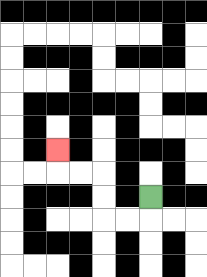{'start': '[6, 8]', 'end': '[2, 6]', 'path_directions': 'D,L,L,U,U,L,L,U', 'path_coordinates': '[[6, 8], [6, 9], [5, 9], [4, 9], [4, 8], [4, 7], [3, 7], [2, 7], [2, 6]]'}